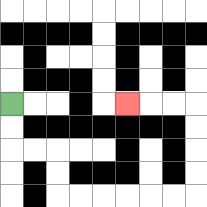{'start': '[0, 4]', 'end': '[5, 4]', 'path_directions': 'D,D,R,R,D,D,R,R,R,R,R,R,U,U,U,U,L,L,L', 'path_coordinates': '[[0, 4], [0, 5], [0, 6], [1, 6], [2, 6], [2, 7], [2, 8], [3, 8], [4, 8], [5, 8], [6, 8], [7, 8], [8, 8], [8, 7], [8, 6], [8, 5], [8, 4], [7, 4], [6, 4], [5, 4]]'}